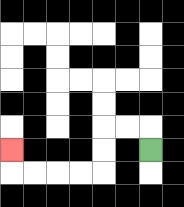{'start': '[6, 6]', 'end': '[0, 6]', 'path_directions': 'U,L,L,D,D,L,L,L,L,U', 'path_coordinates': '[[6, 6], [6, 5], [5, 5], [4, 5], [4, 6], [4, 7], [3, 7], [2, 7], [1, 7], [0, 7], [0, 6]]'}